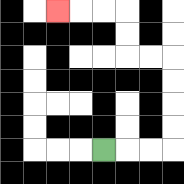{'start': '[4, 6]', 'end': '[2, 0]', 'path_directions': 'R,R,R,U,U,U,U,L,L,U,U,L,L,L', 'path_coordinates': '[[4, 6], [5, 6], [6, 6], [7, 6], [7, 5], [7, 4], [7, 3], [7, 2], [6, 2], [5, 2], [5, 1], [5, 0], [4, 0], [3, 0], [2, 0]]'}